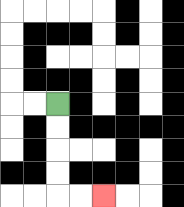{'start': '[2, 4]', 'end': '[4, 8]', 'path_directions': 'D,D,D,D,R,R', 'path_coordinates': '[[2, 4], [2, 5], [2, 6], [2, 7], [2, 8], [3, 8], [4, 8]]'}